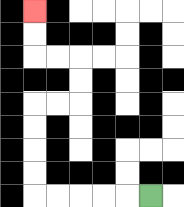{'start': '[6, 8]', 'end': '[1, 0]', 'path_directions': 'L,L,L,L,L,U,U,U,U,R,R,U,U,L,L,U,U', 'path_coordinates': '[[6, 8], [5, 8], [4, 8], [3, 8], [2, 8], [1, 8], [1, 7], [1, 6], [1, 5], [1, 4], [2, 4], [3, 4], [3, 3], [3, 2], [2, 2], [1, 2], [1, 1], [1, 0]]'}